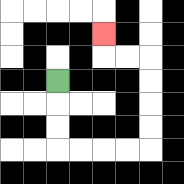{'start': '[2, 3]', 'end': '[4, 1]', 'path_directions': 'D,D,D,R,R,R,R,U,U,U,U,L,L,U', 'path_coordinates': '[[2, 3], [2, 4], [2, 5], [2, 6], [3, 6], [4, 6], [5, 6], [6, 6], [6, 5], [6, 4], [6, 3], [6, 2], [5, 2], [4, 2], [4, 1]]'}